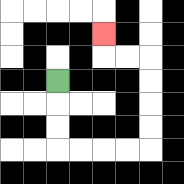{'start': '[2, 3]', 'end': '[4, 1]', 'path_directions': 'D,D,D,R,R,R,R,U,U,U,U,L,L,U', 'path_coordinates': '[[2, 3], [2, 4], [2, 5], [2, 6], [3, 6], [4, 6], [5, 6], [6, 6], [6, 5], [6, 4], [6, 3], [6, 2], [5, 2], [4, 2], [4, 1]]'}